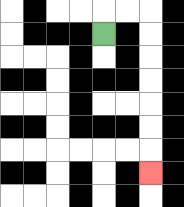{'start': '[4, 1]', 'end': '[6, 7]', 'path_directions': 'U,R,R,D,D,D,D,D,D,D', 'path_coordinates': '[[4, 1], [4, 0], [5, 0], [6, 0], [6, 1], [6, 2], [6, 3], [6, 4], [6, 5], [6, 6], [6, 7]]'}